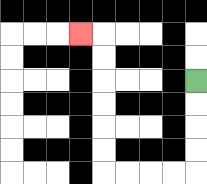{'start': '[8, 3]', 'end': '[3, 1]', 'path_directions': 'D,D,D,D,L,L,L,L,U,U,U,U,U,U,L', 'path_coordinates': '[[8, 3], [8, 4], [8, 5], [8, 6], [8, 7], [7, 7], [6, 7], [5, 7], [4, 7], [4, 6], [4, 5], [4, 4], [4, 3], [4, 2], [4, 1], [3, 1]]'}